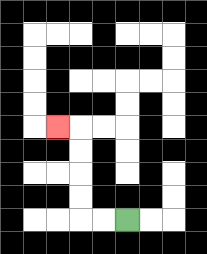{'start': '[5, 9]', 'end': '[2, 5]', 'path_directions': 'L,L,U,U,U,U,L', 'path_coordinates': '[[5, 9], [4, 9], [3, 9], [3, 8], [3, 7], [3, 6], [3, 5], [2, 5]]'}